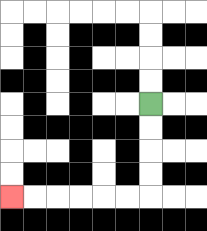{'start': '[6, 4]', 'end': '[0, 8]', 'path_directions': 'D,D,D,D,L,L,L,L,L,L', 'path_coordinates': '[[6, 4], [6, 5], [6, 6], [6, 7], [6, 8], [5, 8], [4, 8], [3, 8], [2, 8], [1, 8], [0, 8]]'}